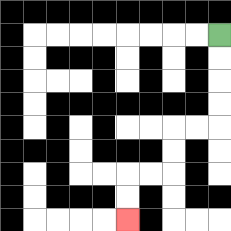{'start': '[9, 1]', 'end': '[5, 9]', 'path_directions': 'D,D,D,D,L,L,D,D,L,L,D,D', 'path_coordinates': '[[9, 1], [9, 2], [9, 3], [9, 4], [9, 5], [8, 5], [7, 5], [7, 6], [7, 7], [6, 7], [5, 7], [5, 8], [5, 9]]'}